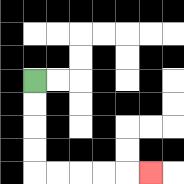{'start': '[1, 3]', 'end': '[6, 7]', 'path_directions': 'D,D,D,D,R,R,R,R,R', 'path_coordinates': '[[1, 3], [1, 4], [1, 5], [1, 6], [1, 7], [2, 7], [3, 7], [4, 7], [5, 7], [6, 7]]'}